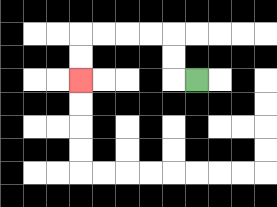{'start': '[8, 3]', 'end': '[3, 3]', 'path_directions': 'L,U,U,L,L,L,L,D,D', 'path_coordinates': '[[8, 3], [7, 3], [7, 2], [7, 1], [6, 1], [5, 1], [4, 1], [3, 1], [3, 2], [3, 3]]'}